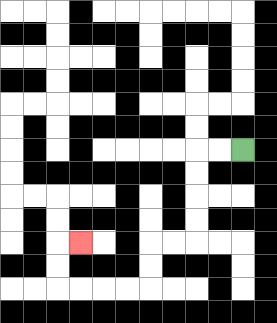{'start': '[10, 6]', 'end': '[3, 10]', 'path_directions': 'L,L,D,D,D,D,L,L,D,D,L,L,L,L,U,U,R', 'path_coordinates': '[[10, 6], [9, 6], [8, 6], [8, 7], [8, 8], [8, 9], [8, 10], [7, 10], [6, 10], [6, 11], [6, 12], [5, 12], [4, 12], [3, 12], [2, 12], [2, 11], [2, 10], [3, 10]]'}